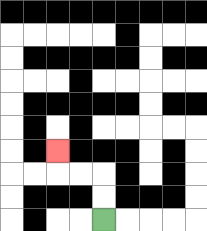{'start': '[4, 9]', 'end': '[2, 6]', 'path_directions': 'U,U,L,L,U', 'path_coordinates': '[[4, 9], [4, 8], [4, 7], [3, 7], [2, 7], [2, 6]]'}